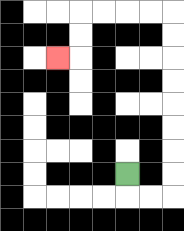{'start': '[5, 7]', 'end': '[2, 2]', 'path_directions': 'D,R,R,U,U,U,U,U,U,U,U,L,L,L,L,D,D,L', 'path_coordinates': '[[5, 7], [5, 8], [6, 8], [7, 8], [7, 7], [7, 6], [7, 5], [7, 4], [7, 3], [7, 2], [7, 1], [7, 0], [6, 0], [5, 0], [4, 0], [3, 0], [3, 1], [3, 2], [2, 2]]'}